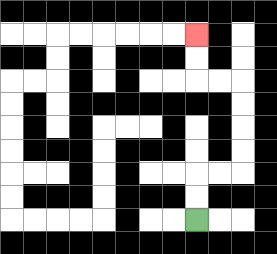{'start': '[8, 9]', 'end': '[8, 1]', 'path_directions': 'U,U,R,R,U,U,U,U,L,L,U,U', 'path_coordinates': '[[8, 9], [8, 8], [8, 7], [9, 7], [10, 7], [10, 6], [10, 5], [10, 4], [10, 3], [9, 3], [8, 3], [8, 2], [8, 1]]'}